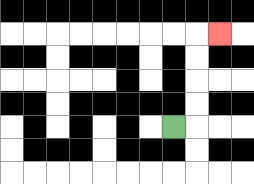{'start': '[7, 5]', 'end': '[9, 1]', 'path_directions': 'R,U,U,U,U,R', 'path_coordinates': '[[7, 5], [8, 5], [8, 4], [8, 3], [8, 2], [8, 1], [9, 1]]'}